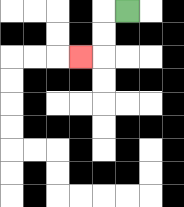{'start': '[5, 0]', 'end': '[3, 2]', 'path_directions': 'L,D,D,L', 'path_coordinates': '[[5, 0], [4, 0], [4, 1], [4, 2], [3, 2]]'}